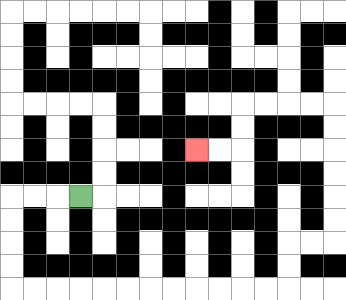{'start': '[3, 8]', 'end': '[8, 6]', 'path_directions': 'L,L,L,D,D,D,D,R,R,R,R,R,R,R,R,R,R,R,R,U,U,R,R,U,U,U,U,U,U,L,L,L,L,D,D,L,L', 'path_coordinates': '[[3, 8], [2, 8], [1, 8], [0, 8], [0, 9], [0, 10], [0, 11], [0, 12], [1, 12], [2, 12], [3, 12], [4, 12], [5, 12], [6, 12], [7, 12], [8, 12], [9, 12], [10, 12], [11, 12], [12, 12], [12, 11], [12, 10], [13, 10], [14, 10], [14, 9], [14, 8], [14, 7], [14, 6], [14, 5], [14, 4], [13, 4], [12, 4], [11, 4], [10, 4], [10, 5], [10, 6], [9, 6], [8, 6]]'}